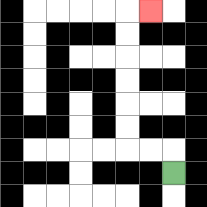{'start': '[7, 7]', 'end': '[6, 0]', 'path_directions': 'U,L,L,U,U,U,U,U,U,R', 'path_coordinates': '[[7, 7], [7, 6], [6, 6], [5, 6], [5, 5], [5, 4], [5, 3], [5, 2], [5, 1], [5, 0], [6, 0]]'}